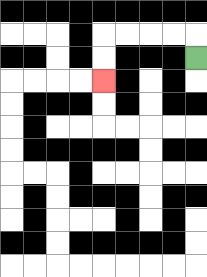{'start': '[8, 2]', 'end': '[4, 3]', 'path_directions': 'U,L,L,L,L,D,D', 'path_coordinates': '[[8, 2], [8, 1], [7, 1], [6, 1], [5, 1], [4, 1], [4, 2], [4, 3]]'}